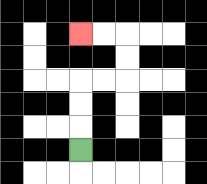{'start': '[3, 6]', 'end': '[3, 1]', 'path_directions': 'U,U,U,R,R,U,U,L,L', 'path_coordinates': '[[3, 6], [3, 5], [3, 4], [3, 3], [4, 3], [5, 3], [5, 2], [5, 1], [4, 1], [3, 1]]'}